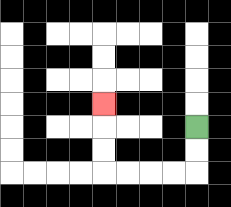{'start': '[8, 5]', 'end': '[4, 4]', 'path_directions': 'D,D,L,L,L,L,U,U,U', 'path_coordinates': '[[8, 5], [8, 6], [8, 7], [7, 7], [6, 7], [5, 7], [4, 7], [4, 6], [4, 5], [4, 4]]'}